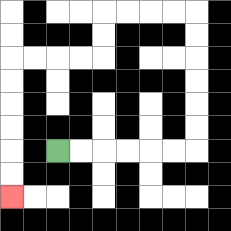{'start': '[2, 6]', 'end': '[0, 8]', 'path_directions': 'R,R,R,R,R,R,U,U,U,U,U,U,L,L,L,L,D,D,L,L,L,L,D,D,D,D,D,D', 'path_coordinates': '[[2, 6], [3, 6], [4, 6], [5, 6], [6, 6], [7, 6], [8, 6], [8, 5], [8, 4], [8, 3], [8, 2], [8, 1], [8, 0], [7, 0], [6, 0], [5, 0], [4, 0], [4, 1], [4, 2], [3, 2], [2, 2], [1, 2], [0, 2], [0, 3], [0, 4], [0, 5], [0, 6], [0, 7], [0, 8]]'}